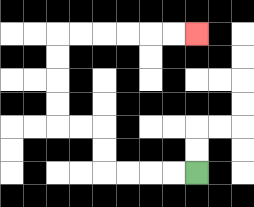{'start': '[8, 7]', 'end': '[8, 1]', 'path_directions': 'L,L,L,L,U,U,L,L,U,U,U,U,R,R,R,R,R,R', 'path_coordinates': '[[8, 7], [7, 7], [6, 7], [5, 7], [4, 7], [4, 6], [4, 5], [3, 5], [2, 5], [2, 4], [2, 3], [2, 2], [2, 1], [3, 1], [4, 1], [5, 1], [6, 1], [7, 1], [8, 1]]'}